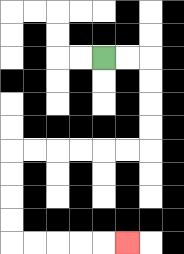{'start': '[4, 2]', 'end': '[5, 10]', 'path_directions': 'R,R,D,D,D,D,L,L,L,L,L,L,D,D,D,D,R,R,R,R,R', 'path_coordinates': '[[4, 2], [5, 2], [6, 2], [6, 3], [6, 4], [6, 5], [6, 6], [5, 6], [4, 6], [3, 6], [2, 6], [1, 6], [0, 6], [0, 7], [0, 8], [0, 9], [0, 10], [1, 10], [2, 10], [3, 10], [4, 10], [5, 10]]'}